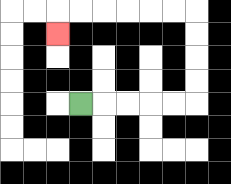{'start': '[3, 4]', 'end': '[2, 1]', 'path_directions': 'R,R,R,R,R,U,U,U,U,L,L,L,L,L,L,D', 'path_coordinates': '[[3, 4], [4, 4], [5, 4], [6, 4], [7, 4], [8, 4], [8, 3], [8, 2], [8, 1], [8, 0], [7, 0], [6, 0], [5, 0], [4, 0], [3, 0], [2, 0], [2, 1]]'}